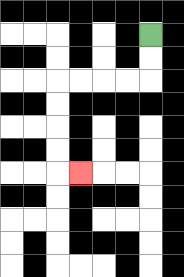{'start': '[6, 1]', 'end': '[3, 7]', 'path_directions': 'D,D,L,L,L,L,D,D,D,D,R', 'path_coordinates': '[[6, 1], [6, 2], [6, 3], [5, 3], [4, 3], [3, 3], [2, 3], [2, 4], [2, 5], [2, 6], [2, 7], [3, 7]]'}